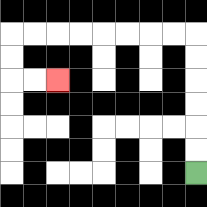{'start': '[8, 7]', 'end': '[2, 3]', 'path_directions': 'U,U,U,U,U,U,L,L,L,L,L,L,L,L,D,D,R,R', 'path_coordinates': '[[8, 7], [8, 6], [8, 5], [8, 4], [8, 3], [8, 2], [8, 1], [7, 1], [6, 1], [5, 1], [4, 1], [3, 1], [2, 1], [1, 1], [0, 1], [0, 2], [0, 3], [1, 3], [2, 3]]'}